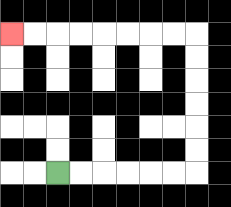{'start': '[2, 7]', 'end': '[0, 1]', 'path_directions': 'R,R,R,R,R,R,U,U,U,U,U,U,L,L,L,L,L,L,L,L', 'path_coordinates': '[[2, 7], [3, 7], [4, 7], [5, 7], [6, 7], [7, 7], [8, 7], [8, 6], [8, 5], [8, 4], [8, 3], [8, 2], [8, 1], [7, 1], [6, 1], [5, 1], [4, 1], [3, 1], [2, 1], [1, 1], [0, 1]]'}